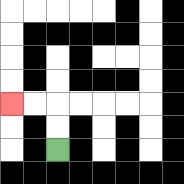{'start': '[2, 6]', 'end': '[0, 4]', 'path_directions': 'U,U,L,L', 'path_coordinates': '[[2, 6], [2, 5], [2, 4], [1, 4], [0, 4]]'}